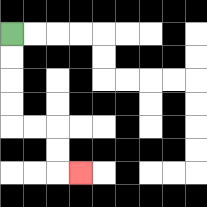{'start': '[0, 1]', 'end': '[3, 7]', 'path_directions': 'D,D,D,D,R,R,D,D,R', 'path_coordinates': '[[0, 1], [0, 2], [0, 3], [0, 4], [0, 5], [1, 5], [2, 5], [2, 6], [2, 7], [3, 7]]'}